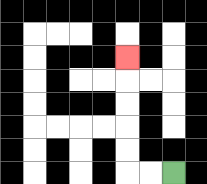{'start': '[7, 7]', 'end': '[5, 2]', 'path_directions': 'L,L,U,U,U,U,U', 'path_coordinates': '[[7, 7], [6, 7], [5, 7], [5, 6], [5, 5], [5, 4], [5, 3], [5, 2]]'}